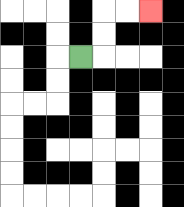{'start': '[3, 2]', 'end': '[6, 0]', 'path_directions': 'R,U,U,R,R', 'path_coordinates': '[[3, 2], [4, 2], [4, 1], [4, 0], [5, 0], [6, 0]]'}